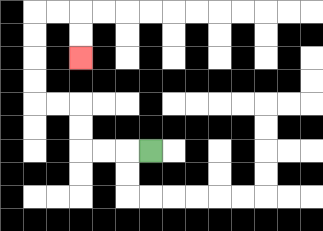{'start': '[6, 6]', 'end': '[3, 2]', 'path_directions': 'L,L,L,U,U,L,L,U,U,U,U,R,R,D,D', 'path_coordinates': '[[6, 6], [5, 6], [4, 6], [3, 6], [3, 5], [3, 4], [2, 4], [1, 4], [1, 3], [1, 2], [1, 1], [1, 0], [2, 0], [3, 0], [3, 1], [3, 2]]'}